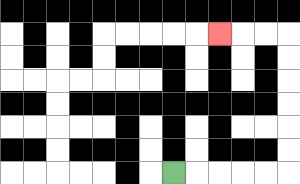{'start': '[7, 7]', 'end': '[9, 1]', 'path_directions': 'R,R,R,R,R,U,U,U,U,U,U,L,L,L', 'path_coordinates': '[[7, 7], [8, 7], [9, 7], [10, 7], [11, 7], [12, 7], [12, 6], [12, 5], [12, 4], [12, 3], [12, 2], [12, 1], [11, 1], [10, 1], [9, 1]]'}